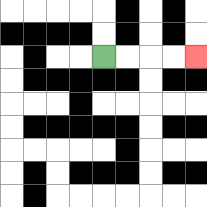{'start': '[4, 2]', 'end': '[8, 2]', 'path_directions': 'R,R,R,R', 'path_coordinates': '[[4, 2], [5, 2], [6, 2], [7, 2], [8, 2]]'}